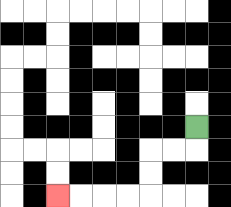{'start': '[8, 5]', 'end': '[2, 8]', 'path_directions': 'D,L,L,D,D,L,L,L,L', 'path_coordinates': '[[8, 5], [8, 6], [7, 6], [6, 6], [6, 7], [6, 8], [5, 8], [4, 8], [3, 8], [2, 8]]'}